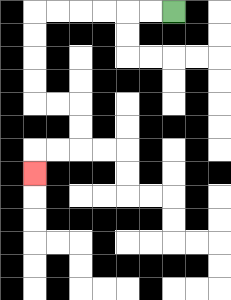{'start': '[7, 0]', 'end': '[1, 7]', 'path_directions': 'L,L,L,L,L,L,D,D,D,D,R,R,D,D,L,L,D', 'path_coordinates': '[[7, 0], [6, 0], [5, 0], [4, 0], [3, 0], [2, 0], [1, 0], [1, 1], [1, 2], [1, 3], [1, 4], [2, 4], [3, 4], [3, 5], [3, 6], [2, 6], [1, 6], [1, 7]]'}